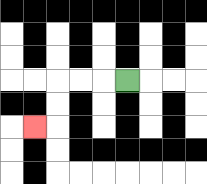{'start': '[5, 3]', 'end': '[1, 5]', 'path_directions': 'L,L,L,D,D,L', 'path_coordinates': '[[5, 3], [4, 3], [3, 3], [2, 3], [2, 4], [2, 5], [1, 5]]'}